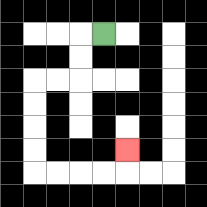{'start': '[4, 1]', 'end': '[5, 6]', 'path_directions': 'L,D,D,L,L,D,D,D,D,R,R,R,R,U', 'path_coordinates': '[[4, 1], [3, 1], [3, 2], [3, 3], [2, 3], [1, 3], [1, 4], [1, 5], [1, 6], [1, 7], [2, 7], [3, 7], [4, 7], [5, 7], [5, 6]]'}